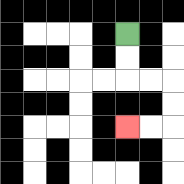{'start': '[5, 1]', 'end': '[5, 5]', 'path_directions': 'D,D,R,R,D,D,L,L', 'path_coordinates': '[[5, 1], [5, 2], [5, 3], [6, 3], [7, 3], [7, 4], [7, 5], [6, 5], [5, 5]]'}